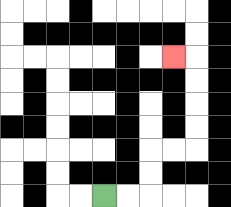{'start': '[4, 8]', 'end': '[7, 2]', 'path_directions': 'R,R,U,U,R,R,U,U,U,U,L', 'path_coordinates': '[[4, 8], [5, 8], [6, 8], [6, 7], [6, 6], [7, 6], [8, 6], [8, 5], [8, 4], [8, 3], [8, 2], [7, 2]]'}